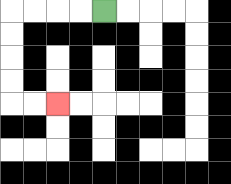{'start': '[4, 0]', 'end': '[2, 4]', 'path_directions': 'L,L,L,L,D,D,D,D,R,R', 'path_coordinates': '[[4, 0], [3, 0], [2, 0], [1, 0], [0, 0], [0, 1], [0, 2], [0, 3], [0, 4], [1, 4], [2, 4]]'}